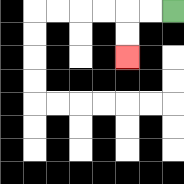{'start': '[7, 0]', 'end': '[5, 2]', 'path_directions': 'L,L,D,D', 'path_coordinates': '[[7, 0], [6, 0], [5, 0], [5, 1], [5, 2]]'}